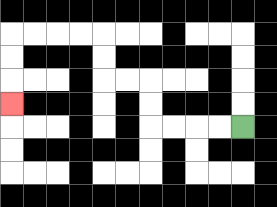{'start': '[10, 5]', 'end': '[0, 4]', 'path_directions': 'L,L,L,L,U,U,L,L,U,U,L,L,L,L,D,D,D', 'path_coordinates': '[[10, 5], [9, 5], [8, 5], [7, 5], [6, 5], [6, 4], [6, 3], [5, 3], [4, 3], [4, 2], [4, 1], [3, 1], [2, 1], [1, 1], [0, 1], [0, 2], [0, 3], [0, 4]]'}